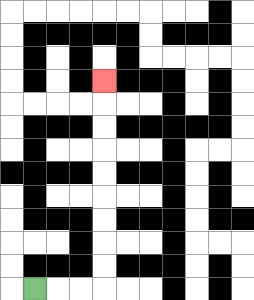{'start': '[1, 12]', 'end': '[4, 3]', 'path_directions': 'R,R,R,U,U,U,U,U,U,U,U,U', 'path_coordinates': '[[1, 12], [2, 12], [3, 12], [4, 12], [4, 11], [4, 10], [4, 9], [4, 8], [4, 7], [4, 6], [4, 5], [4, 4], [4, 3]]'}